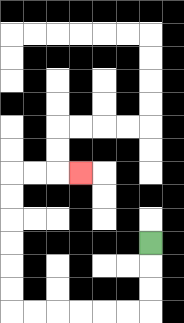{'start': '[6, 10]', 'end': '[3, 7]', 'path_directions': 'D,D,D,L,L,L,L,L,L,U,U,U,U,U,U,R,R,R', 'path_coordinates': '[[6, 10], [6, 11], [6, 12], [6, 13], [5, 13], [4, 13], [3, 13], [2, 13], [1, 13], [0, 13], [0, 12], [0, 11], [0, 10], [0, 9], [0, 8], [0, 7], [1, 7], [2, 7], [3, 7]]'}